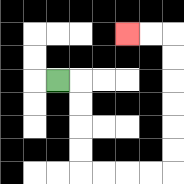{'start': '[2, 3]', 'end': '[5, 1]', 'path_directions': 'R,D,D,D,D,R,R,R,R,U,U,U,U,U,U,L,L', 'path_coordinates': '[[2, 3], [3, 3], [3, 4], [3, 5], [3, 6], [3, 7], [4, 7], [5, 7], [6, 7], [7, 7], [7, 6], [7, 5], [7, 4], [7, 3], [7, 2], [7, 1], [6, 1], [5, 1]]'}